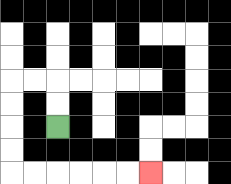{'start': '[2, 5]', 'end': '[6, 7]', 'path_directions': 'U,U,L,L,D,D,D,D,R,R,R,R,R,R', 'path_coordinates': '[[2, 5], [2, 4], [2, 3], [1, 3], [0, 3], [0, 4], [0, 5], [0, 6], [0, 7], [1, 7], [2, 7], [3, 7], [4, 7], [5, 7], [6, 7]]'}